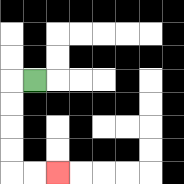{'start': '[1, 3]', 'end': '[2, 7]', 'path_directions': 'L,D,D,D,D,R,R', 'path_coordinates': '[[1, 3], [0, 3], [0, 4], [0, 5], [0, 6], [0, 7], [1, 7], [2, 7]]'}